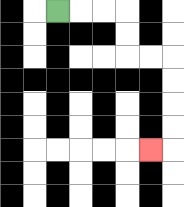{'start': '[2, 0]', 'end': '[6, 6]', 'path_directions': 'R,R,R,D,D,R,R,D,D,D,D,L', 'path_coordinates': '[[2, 0], [3, 0], [4, 0], [5, 0], [5, 1], [5, 2], [6, 2], [7, 2], [7, 3], [7, 4], [7, 5], [7, 6], [6, 6]]'}